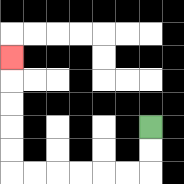{'start': '[6, 5]', 'end': '[0, 2]', 'path_directions': 'D,D,L,L,L,L,L,L,U,U,U,U,U', 'path_coordinates': '[[6, 5], [6, 6], [6, 7], [5, 7], [4, 7], [3, 7], [2, 7], [1, 7], [0, 7], [0, 6], [0, 5], [0, 4], [0, 3], [0, 2]]'}